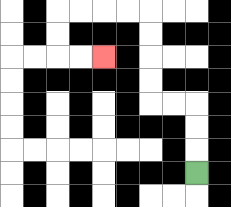{'start': '[8, 7]', 'end': '[4, 2]', 'path_directions': 'U,U,U,L,L,U,U,U,U,L,L,L,L,D,D,R,R', 'path_coordinates': '[[8, 7], [8, 6], [8, 5], [8, 4], [7, 4], [6, 4], [6, 3], [6, 2], [6, 1], [6, 0], [5, 0], [4, 0], [3, 0], [2, 0], [2, 1], [2, 2], [3, 2], [4, 2]]'}